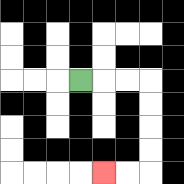{'start': '[3, 3]', 'end': '[4, 7]', 'path_directions': 'R,R,R,D,D,D,D,L,L', 'path_coordinates': '[[3, 3], [4, 3], [5, 3], [6, 3], [6, 4], [6, 5], [6, 6], [6, 7], [5, 7], [4, 7]]'}